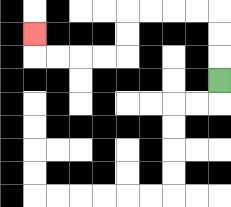{'start': '[9, 3]', 'end': '[1, 1]', 'path_directions': 'U,U,U,L,L,L,L,D,D,L,L,L,L,U', 'path_coordinates': '[[9, 3], [9, 2], [9, 1], [9, 0], [8, 0], [7, 0], [6, 0], [5, 0], [5, 1], [5, 2], [4, 2], [3, 2], [2, 2], [1, 2], [1, 1]]'}